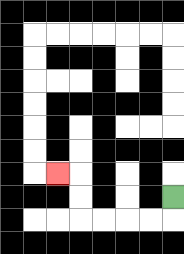{'start': '[7, 8]', 'end': '[2, 7]', 'path_directions': 'D,L,L,L,L,U,U,L', 'path_coordinates': '[[7, 8], [7, 9], [6, 9], [5, 9], [4, 9], [3, 9], [3, 8], [3, 7], [2, 7]]'}